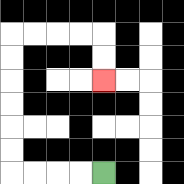{'start': '[4, 7]', 'end': '[4, 3]', 'path_directions': 'L,L,L,L,U,U,U,U,U,U,R,R,R,R,D,D', 'path_coordinates': '[[4, 7], [3, 7], [2, 7], [1, 7], [0, 7], [0, 6], [0, 5], [0, 4], [0, 3], [0, 2], [0, 1], [1, 1], [2, 1], [3, 1], [4, 1], [4, 2], [4, 3]]'}